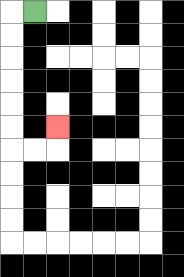{'start': '[1, 0]', 'end': '[2, 5]', 'path_directions': 'L,D,D,D,D,D,D,R,R,U', 'path_coordinates': '[[1, 0], [0, 0], [0, 1], [0, 2], [0, 3], [0, 4], [0, 5], [0, 6], [1, 6], [2, 6], [2, 5]]'}